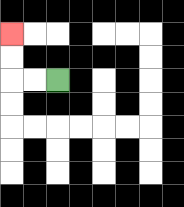{'start': '[2, 3]', 'end': '[0, 1]', 'path_directions': 'L,L,U,U', 'path_coordinates': '[[2, 3], [1, 3], [0, 3], [0, 2], [0, 1]]'}